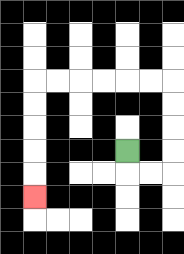{'start': '[5, 6]', 'end': '[1, 8]', 'path_directions': 'D,R,R,U,U,U,U,L,L,L,L,L,L,D,D,D,D,D', 'path_coordinates': '[[5, 6], [5, 7], [6, 7], [7, 7], [7, 6], [7, 5], [7, 4], [7, 3], [6, 3], [5, 3], [4, 3], [3, 3], [2, 3], [1, 3], [1, 4], [1, 5], [1, 6], [1, 7], [1, 8]]'}